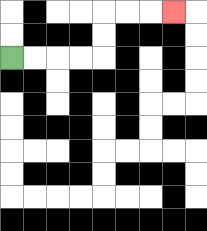{'start': '[0, 2]', 'end': '[7, 0]', 'path_directions': 'R,R,R,R,U,U,R,R,R', 'path_coordinates': '[[0, 2], [1, 2], [2, 2], [3, 2], [4, 2], [4, 1], [4, 0], [5, 0], [6, 0], [7, 0]]'}